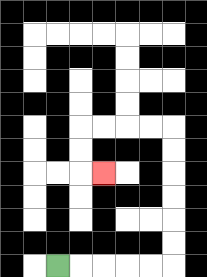{'start': '[2, 11]', 'end': '[4, 7]', 'path_directions': 'R,R,R,R,R,U,U,U,U,U,U,L,L,L,L,D,D,R', 'path_coordinates': '[[2, 11], [3, 11], [4, 11], [5, 11], [6, 11], [7, 11], [7, 10], [7, 9], [7, 8], [7, 7], [7, 6], [7, 5], [6, 5], [5, 5], [4, 5], [3, 5], [3, 6], [3, 7], [4, 7]]'}